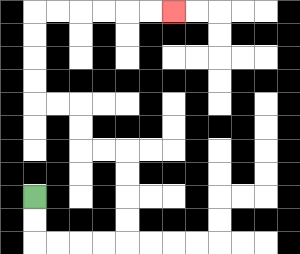{'start': '[1, 8]', 'end': '[7, 0]', 'path_directions': 'D,D,R,R,R,R,U,U,U,U,L,L,U,U,L,L,U,U,U,U,R,R,R,R,R,R', 'path_coordinates': '[[1, 8], [1, 9], [1, 10], [2, 10], [3, 10], [4, 10], [5, 10], [5, 9], [5, 8], [5, 7], [5, 6], [4, 6], [3, 6], [3, 5], [3, 4], [2, 4], [1, 4], [1, 3], [1, 2], [1, 1], [1, 0], [2, 0], [3, 0], [4, 0], [5, 0], [6, 0], [7, 0]]'}